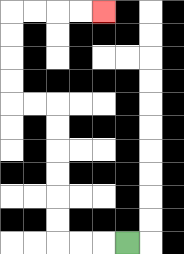{'start': '[5, 10]', 'end': '[4, 0]', 'path_directions': 'L,L,L,U,U,U,U,U,U,L,L,U,U,U,U,R,R,R,R', 'path_coordinates': '[[5, 10], [4, 10], [3, 10], [2, 10], [2, 9], [2, 8], [2, 7], [2, 6], [2, 5], [2, 4], [1, 4], [0, 4], [0, 3], [0, 2], [0, 1], [0, 0], [1, 0], [2, 0], [3, 0], [4, 0]]'}